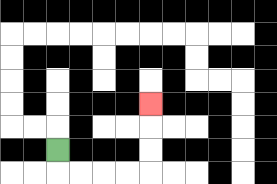{'start': '[2, 6]', 'end': '[6, 4]', 'path_directions': 'D,R,R,R,R,U,U,U', 'path_coordinates': '[[2, 6], [2, 7], [3, 7], [4, 7], [5, 7], [6, 7], [6, 6], [6, 5], [6, 4]]'}